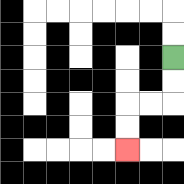{'start': '[7, 2]', 'end': '[5, 6]', 'path_directions': 'D,D,L,L,D,D', 'path_coordinates': '[[7, 2], [7, 3], [7, 4], [6, 4], [5, 4], [5, 5], [5, 6]]'}